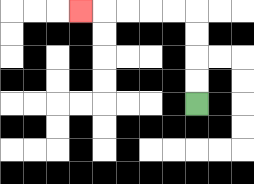{'start': '[8, 4]', 'end': '[3, 0]', 'path_directions': 'U,U,U,U,L,L,L,L,L', 'path_coordinates': '[[8, 4], [8, 3], [8, 2], [8, 1], [8, 0], [7, 0], [6, 0], [5, 0], [4, 0], [3, 0]]'}